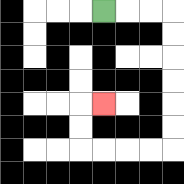{'start': '[4, 0]', 'end': '[4, 4]', 'path_directions': 'R,R,R,D,D,D,D,D,D,L,L,L,L,U,U,R', 'path_coordinates': '[[4, 0], [5, 0], [6, 0], [7, 0], [7, 1], [7, 2], [7, 3], [7, 4], [7, 5], [7, 6], [6, 6], [5, 6], [4, 6], [3, 6], [3, 5], [3, 4], [4, 4]]'}